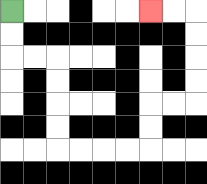{'start': '[0, 0]', 'end': '[6, 0]', 'path_directions': 'D,D,R,R,D,D,D,D,R,R,R,R,U,U,R,R,U,U,U,U,L,L', 'path_coordinates': '[[0, 0], [0, 1], [0, 2], [1, 2], [2, 2], [2, 3], [2, 4], [2, 5], [2, 6], [3, 6], [4, 6], [5, 6], [6, 6], [6, 5], [6, 4], [7, 4], [8, 4], [8, 3], [8, 2], [8, 1], [8, 0], [7, 0], [6, 0]]'}